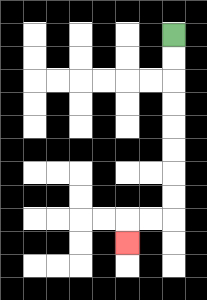{'start': '[7, 1]', 'end': '[5, 10]', 'path_directions': 'D,D,D,D,D,D,D,D,L,L,D', 'path_coordinates': '[[7, 1], [7, 2], [7, 3], [7, 4], [7, 5], [7, 6], [7, 7], [7, 8], [7, 9], [6, 9], [5, 9], [5, 10]]'}